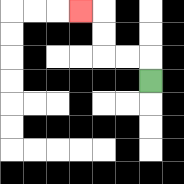{'start': '[6, 3]', 'end': '[3, 0]', 'path_directions': 'U,L,L,U,U,L', 'path_coordinates': '[[6, 3], [6, 2], [5, 2], [4, 2], [4, 1], [4, 0], [3, 0]]'}